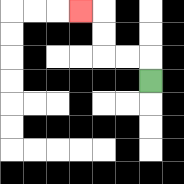{'start': '[6, 3]', 'end': '[3, 0]', 'path_directions': 'U,L,L,U,U,L', 'path_coordinates': '[[6, 3], [6, 2], [5, 2], [4, 2], [4, 1], [4, 0], [3, 0]]'}